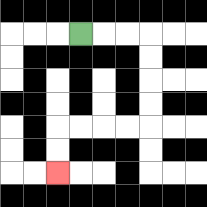{'start': '[3, 1]', 'end': '[2, 7]', 'path_directions': 'R,R,R,D,D,D,D,L,L,L,L,D,D', 'path_coordinates': '[[3, 1], [4, 1], [5, 1], [6, 1], [6, 2], [6, 3], [6, 4], [6, 5], [5, 5], [4, 5], [3, 5], [2, 5], [2, 6], [2, 7]]'}